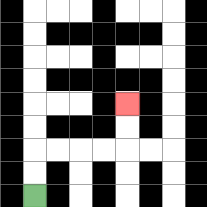{'start': '[1, 8]', 'end': '[5, 4]', 'path_directions': 'U,U,R,R,R,R,U,U', 'path_coordinates': '[[1, 8], [1, 7], [1, 6], [2, 6], [3, 6], [4, 6], [5, 6], [5, 5], [5, 4]]'}